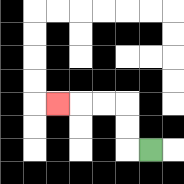{'start': '[6, 6]', 'end': '[2, 4]', 'path_directions': 'L,U,U,L,L,L', 'path_coordinates': '[[6, 6], [5, 6], [5, 5], [5, 4], [4, 4], [3, 4], [2, 4]]'}